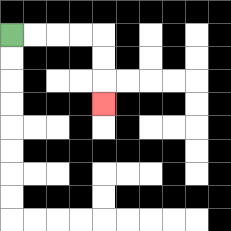{'start': '[0, 1]', 'end': '[4, 4]', 'path_directions': 'R,R,R,R,D,D,D', 'path_coordinates': '[[0, 1], [1, 1], [2, 1], [3, 1], [4, 1], [4, 2], [4, 3], [4, 4]]'}